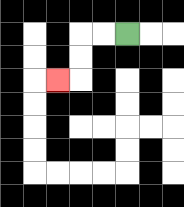{'start': '[5, 1]', 'end': '[2, 3]', 'path_directions': 'L,L,D,D,L', 'path_coordinates': '[[5, 1], [4, 1], [3, 1], [3, 2], [3, 3], [2, 3]]'}